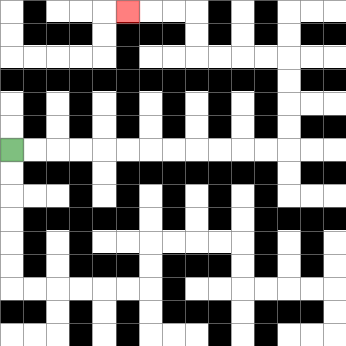{'start': '[0, 6]', 'end': '[5, 0]', 'path_directions': 'R,R,R,R,R,R,R,R,R,R,R,R,U,U,U,U,L,L,L,L,U,U,L,L,L', 'path_coordinates': '[[0, 6], [1, 6], [2, 6], [3, 6], [4, 6], [5, 6], [6, 6], [7, 6], [8, 6], [9, 6], [10, 6], [11, 6], [12, 6], [12, 5], [12, 4], [12, 3], [12, 2], [11, 2], [10, 2], [9, 2], [8, 2], [8, 1], [8, 0], [7, 0], [6, 0], [5, 0]]'}